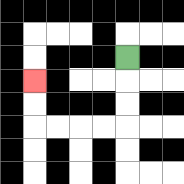{'start': '[5, 2]', 'end': '[1, 3]', 'path_directions': 'D,D,D,L,L,L,L,U,U', 'path_coordinates': '[[5, 2], [5, 3], [5, 4], [5, 5], [4, 5], [3, 5], [2, 5], [1, 5], [1, 4], [1, 3]]'}